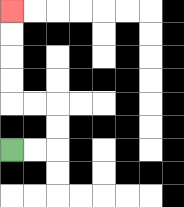{'start': '[0, 6]', 'end': '[0, 0]', 'path_directions': 'R,R,U,U,L,L,U,U,U,U', 'path_coordinates': '[[0, 6], [1, 6], [2, 6], [2, 5], [2, 4], [1, 4], [0, 4], [0, 3], [0, 2], [0, 1], [0, 0]]'}